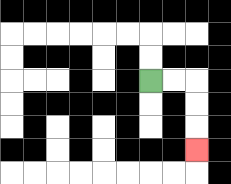{'start': '[6, 3]', 'end': '[8, 6]', 'path_directions': 'R,R,D,D,D', 'path_coordinates': '[[6, 3], [7, 3], [8, 3], [8, 4], [8, 5], [8, 6]]'}